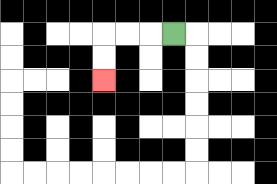{'start': '[7, 1]', 'end': '[4, 3]', 'path_directions': 'L,L,L,D,D', 'path_coordinates': '[[7, 1], [6, 1], [5, 1], [4, 1], [4, 2], [4, 3]]'}